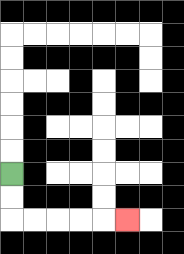{'start': '[0, 7]', 'end': '[5, 9]', 'path_directions': 'D,D,R,R,R,R,R', 'path_coordinates': '[[0, 7], [0, 8], [0, 9], [1, 9], [2, 9], [3, 9], [4, 9], [5, 9]]'}